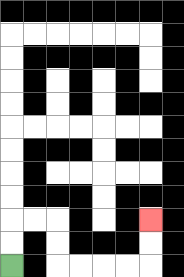{'start': '[0, 11]', 'end': '[6, 9]', 'path_directions': 'U,U,R,R,D,D,R,R,R,R,U,U', 'path_coordinates': '[[0, 11], [0, 10], [0, 9], [1, 9], [2, 9], [2, 10], [2, 11], [3, 11], [4, 11], [5, 11], [6, 11], [6, 10], [6, 9]]'}